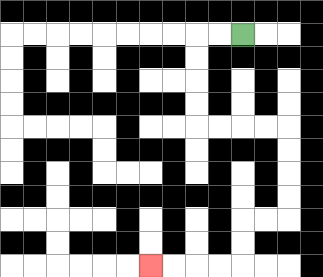{'start': '[10, 1]', 'end': '[6, 11]', 'path_directions': 'L,L,D,D,D,D,R,R,R,R,D,D,D,D,L,L,D,D,L,L,L,L', 'path_coordinates': '[[10, 1], [9, 1], [8, 1], [8, 2], [8, 3], [8, 4], [8, 5], [9, 5], [10, 5], [11, 5], [12, 5], [12, 6], [12, 7], [12, 8], [12, 9], [11, 9], [10, 9], [10, 10], [10, 11], [9, 11], [8, 11], [7, 11], [6, 11]]'}